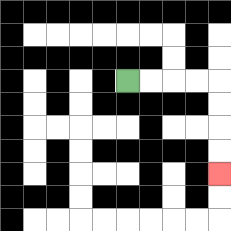{'start': '[5, 3]', 'end': '[9, 7]', 'path_directions': 'R,R,R,R,D,D,D,D', 'path_coordinates': '[[5, 3], [6, 3], [7, 3], [8, 3], [9, 3], [9, 4], [9, 5], [9, 6], [9, 7]]'}